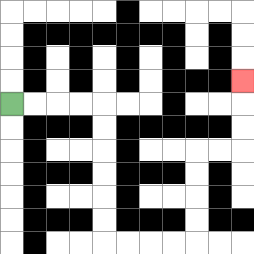{'start': '[0, 4]', 'end': '[10, 3]', 'path_directions': 'R,R,R,R,D,D,D,D,D,D,R,R,R,R,U,U,U,U,R,R,U,U,U', 'path_coordinates': '[[0, 4], [1, 4], [2, 4], [3, 4], [4, 4], [4, 5], [4, 6], [4, 7], [4, 8], [4, 9], [4, 10], [5, 10], [6, 10], [7, 10], [8, 10], [8, 9], [8, 8], [8, 7], [8, 6], [9, 6], [10, 6], [10, 5], [10, 4], [10, 3]]'}